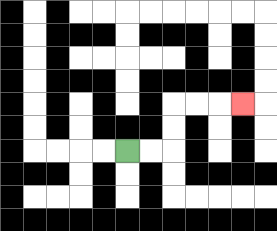{'start': '[5, 6]', 'end': '[10, 4]', 'path_directions': 'R,R,U,U,R,R,R', 'path_coordinates': '[[5, 6], [6, 6], [7, 6], [7, 5], [7, 4], [8, 4], [9, 4], [10, 4]]'}